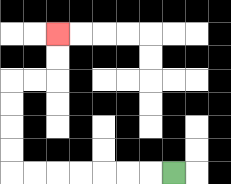{'start': '[7, 7]', 'end': '[2, 1]', 'path_directions': 'L,L,L,L,L,L,L,U,U,U,U,R,R,U,U', 'path_coordinates': '[[7, 7], [6, 7], [5, 7], [4, 7], [3, 7], [2, 7], [1, 7], [0, 7], [0, 6], [0, 5], [0, 4], [0, 3], [1, 3], [2, 3], [2, 2], [2, 1]]'}